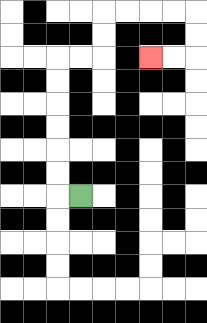{'start': '[3, 8]', 'end': '[6, 2]', 'path_directions': 'L,U,U,U,U,U,U,R,R,U,U,R,R,R,R,D,D,L,L', 'path_coordinates': '[[3, 8], [2, 8], [2, 7], [2, 6], [2, 5], [2, 4], [2, 3], [2, 2], [3, 2], [4, 2], [4, 1], [4, 0], [5, 0], [6, 0], [7, 0], [8, 0], [8, 1], [8, 2], [7, 2], [6, 2]]'}